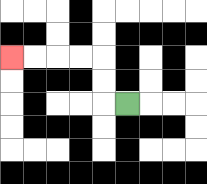{'start': '[5, 4]', 'end': '[0, 2]', 'path_directions': 'L,U,U,L,L,L,L', 'path_coordinates': '[[5, 4], [4, 4], [4, 3], [4, 2], [3, 2], [2, 2], [1, 2], [0, 2]]'}